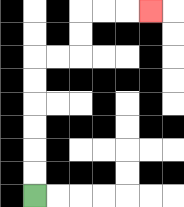{'start': '[1, 8]', 'end': '[6, 0]', 'path_directions': 'U,U,U,U,U,U,R,R,U,U,R,R,R', 'path_coordinates': '[[1, 8], [1, 7], [1, 6], [1, 5], [1, 4], [1, 3], [1, 2], [2, 2], [3, 2], [3, 1], [3, 0], [4, 0], [5, 0], [6, 0]]'}